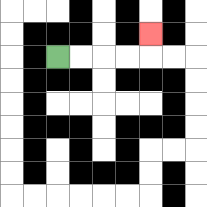{'start': '[2, 2]', 'end': '[6, 1]', 'path_directions': 'R,R,R,R,U', 'path_coordinates': '[[2, 2], [3, 2], [4, 2], [5, 2], [6, 2], [6, 1]]'}